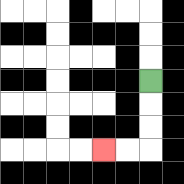{'start': '[6, 3]', 'end': '[4, 6]', 'path_directions': 'D,D,D,L,L', 'path_coordinates': '[[6, 3], [6, 4], [6, 5], [6, 6], [5, 6], [4, 6]]'}